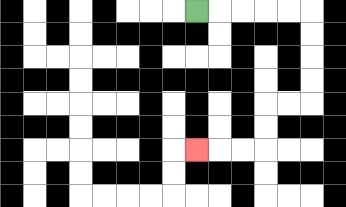{'start': '[8, 0]', 'end': '[8, 6]', 'path_directions': 'R,R,R,R,R,D,D,D,D,L,L,D,D,L,L,L', 'path_coordinates': '[[8, 0], [9, 0], [10, 0], [11, 0], [12, 0], [13, 0], [13, 1], [13, 2], [13, 3], [13, 4], [12, 4], [11, 4], [11, 5], [11, 6], [10, 6], [9, 6], [8, 6]]'}